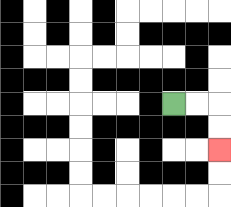{'start': '[7, 4]', 'end': '[9, 6]', 'path_directions': 'R,R,D,D', 'path_coordinates': '[[7, 4], [8, 4], [9, 4], [9, 5], [9, 6]]'}